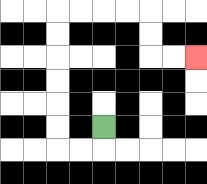{'start': '[4, 5]', 'end': '[8, 2]', 'path_directions': 'D,L,L,U,U,U,U,U,U,R,R,R,R,D,D,R,R', 'path_coordinates': '[[4, 5], [4, 6], [3, 6], [2, 6], [2, 5], [2, 4], [2, 3], [2, 2], [2, 1], [2, 0], [3, 0], [4, 0], [5, 0], [6, 0], [6, 1], [6, 2], [7, 2], [8, 2]]'}